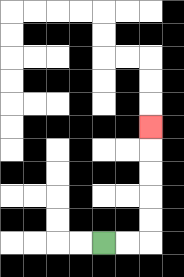{'start': '[4, 10]', 'end': '[6, 5]', 'path_directions': 'R,R,U,U,U,U,U', 'path_coordinates': '[[4, 10], [5, 10], [6, 10], [6, 9], [6, 8], [6, 7], [6, 6], [6, 5]]'}